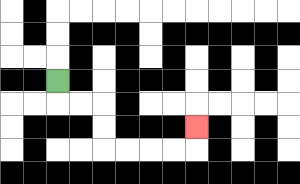{'start': '[2, 3]', 'end': '[8, 5]', 'path_directions': 'D,R,R,D,D,R,R,R,R,U', 'path_coordinates': '[[2, 3], [2, 4], [3, 4], [4, 4], [4, 5], [4, 6], [5, 6], [6, 6], [7, 6], [8, 6], [8, 5]]'}